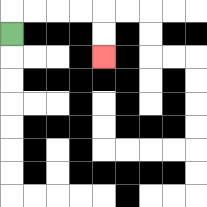{'start': '[0, 1]', 'end': '[4, 2]', 'path_directions': 'U,R,R,R,R,D,D', 'path_coordinates': '[[0, 1], [0, 0], [1, 0], [2, 0], [3, 0], [4, 0], [4, 1], [4, 2]]'}